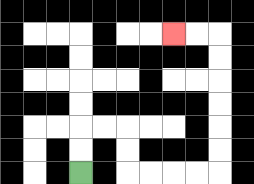{'start': '[3, 7]', 'end': '[7, 1]', 'path_directions': 'U,U,R,R,D,D,R,R,R,R,U,U,U,U,U,U,L,L', 'path_coordinates': '[[3, 7], [3, 6], [3, 5], [4, 5], [5, 5], [5, 6], [5, 7], [6, 7], [7, 7], [8, 7], [9, 7], [9, 6], [9, 5], [9, 4], [9, 3], [9, 2], [9, 1], [8, 1], [7, 1]]'}